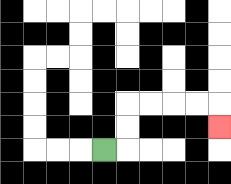{'start': '[4, 6]', 'end': '[9, 5]', 'path_directions': 'R,U,U,R,R,R,R,D', 'path_coordinates': '[[4, 6], [5, 6], [5, 5], [5, 4], [6, 4], [7, 4], [8, 4], [9, 4], [9, 5]]'}